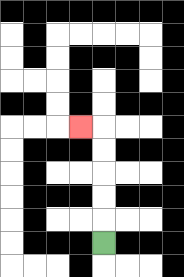{'start': '[4, 10]', 'end': '[3, 5]', 'path_directions': 'U,U,U,U,U,L', 'path_coordinates': '[[4, 10], [4, 9], [4, 8], [4, 7], [4, 6], [4, 5], [3, 5]]'}